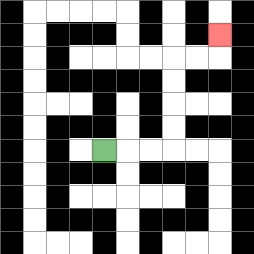{'start': '[4, 6]', 'end': '[9, 1]', 'path_directions': 'R,R,R,U,U,U,U,R,R,U', 'path_coordinates': '[[4, 6], [5, 6], [6, 6], [7, 6], [7, 5], [7, 4], [7, 3], [7, 2], [8, 2], [9, 2], [9, 1]]'}